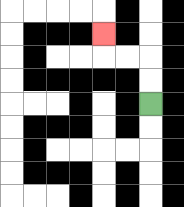{'start': '[6, 4]', 'end': '[4, 1]', 'path_directions': 'U,U,L,L,U', 'path_coordinates': '[[6, 4], [6, 3], [6, 2], [5, 2], [4, 2], [4, 1]]'}